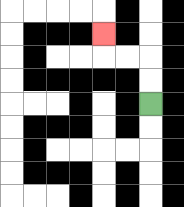{'start': '[6, 4]', 'end': '[4, 1]', 'path_directions': 'U,U,L,L,U', 'path_coordinates': '[[6, 4], [6, 3], [6, 2], [5, 2], [4, 2], [4, 1]]'}